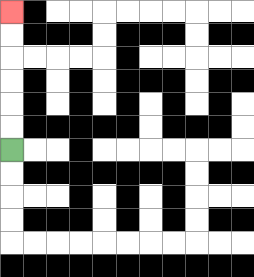{'start': '[0, 6]', 'end': '[0, 0]', 'path_directions': 'U,U,U,U,U,U', 'path_coordinates': '[[0, 6], [0, 5], [0, 4], [0, 3], [0, 2], [0, 1], [0, 0]]'}